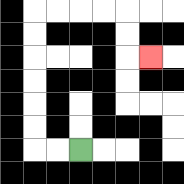{'start': '[3, 6]', 'end': '[6, 2]', 'path_directions': 'L,L,U,U,U,U,U,U,R,R,R,R,D,D,R', 'path_coordinates': '[[3, 6], [2, 6], [1, 6], [1, 5], [1, 4], [1, 3], [1, 2], [1, 1], [1, 0], [2, 0], [3, 0], [4, 0], [5, 0], [5, 1], [5, 2], [6, 2]]'}